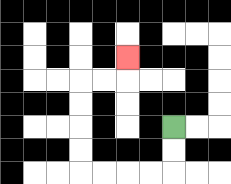{'start': '[7, 5]', 'end': '[5, 2]', 'path_directions': 'D,D,L,L,L,L,U,U,U,U,R,R,U', 'path_coordinates': '[[7, 5], [7, 6], [7, 7], [6, 7], [5, 7], [4, 7], [3, 7], [3, 6], [3, 5], [3, 4], [3, 3], [4, 3], [5, 3], [5, 2]]'}